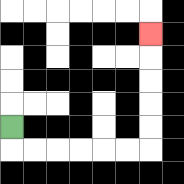{'start': '[0, 5]', 'end': '[6, 1]', 'path_directions': 'D,R,R,R,R,R,R,U,U,U,U,U', 'path_coordinates': '[[0, 5], [0, 6], [1, 6], [2, 6], [3, 6], [4, 6], [5, 6], [6, 6], [6, 5], [6, 4], [6, 3], [6, 2], [6, 1]]'}